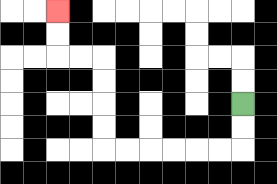{'start': '[10, 4]', 'end': '[2, 0]', 'path_directions': 'D,D,L,L,L,L,L,L,U,U,U,U,L,L,U,U', 'path_coordinates': '[[10, 4], [10, 5], [10, 6], [9, 6], [8, 6], [7, 6], [6, 6], [5, 6], [4, 6], [4, 5], [4, 4], [4, 3], [4, 2], [3, 2], [2, 2], [2, 1], [2, 0]]'}